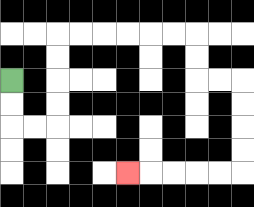{'start': '[0, 3]', 'end': '[5, 7]', 'path_directions': 'D,D,R,R,U,U,U,U,R,R,R,R,R,R,D,D,R,R,D,D,D,D,L,L,L,L,L', 'path_coordinates': '[[0, 3], [0, 4], [0, 5], [1, 5], [2, 5], [2, 4], [2, 3], [2, 2], [2, 1], [3, 1], [4, 1], [5, 1], [6, 1], [7, 1], [8, 1], [8, 2], [8, 3], [9, 3], [10, 3], [10, 4], [10, 5], [10, 6], [10, 7], [9, 7], [8, 7], [7, 7], [6, 7], [5, 7]]'}